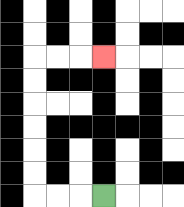{'start': '[4, 8]', 'end': '[4, 2]', 'path_directions': 'L,L,L,U,U,U,U,U,U,R,R,R', 'path_coordinates': '[[4, 8], [3, 8], [2, 8], [1, 8], [1, 7], [1, 6], [1, 5], [1, 4], [1, 3], [1, 2], [2, 2], [3, 2], [4, 2]]'}